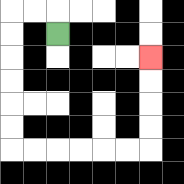{'start': '[2, 1]', 'end': '[6, 2]', 'path_directions': 'U,L,L,D,D,D,D,D,D,R,R,R,R,R,R,U,U,U,U', 'path_coordinates': '[[2, 1], [2, 0], [1, 0], [0, 0], [0, 1], [0, 2], [0, 3], [0, 4], [0, 5], [0, 6], [1, 6], [2, 6], [3, 6], [4, 6], [5, 6], [6, 6], [6, 5], [6, 4], [6, 3], [6, 2]]'}